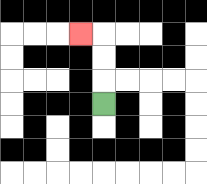{'start': '[4, 4]', 'end': '[3, 1]', 'path_directions': 'U,U,U,L', 'path_coordinates': '[[4, 4], [4, 3], [4, 2], [4, 1], [3, 1]]'}